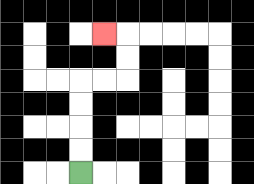{'start': '[3, 7]', 'end': '[4, 1]', 'path_directions': 'U,U,U,U,R,R,U,U,L', 'path_coordinates': '[[3, 7], [3, 6], [3, 5], [3, 4], [3, 3], [4, 3], [5, 3], [5, 2], [5, 1], [4, 1]]'}